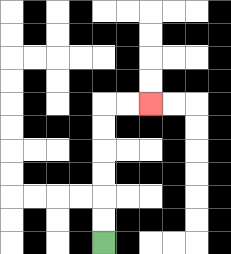{'start': '[4, 10]', 'end': '[6, 4]', 'path_directions': 'U,U,U,U,U,U,R,R', 'path_coordinates': '[[4, 10], [4, 9], [4, 8], [4, 7], [4, 6], [4, 5], [4, 4], [5, 4], [6, 4]]'}